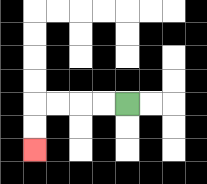{'start': '[5, 4]', 'end': '[1, 6]', 'path_directions': 'L,L,L,L,D,D', 'path_coordinates': '[[5, 4], [4, 4], [3, 4], [2, 4], [1, 4], [1, 5], [1, 6]]'}